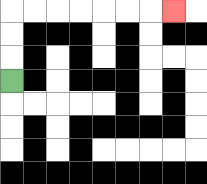{'start': '[0, 3]', 'end': '[7, 0]', 'path_directions': 'U,U,U,R,R,R,R,R,R,R', 'path_coordinates': '[[0, 3], [0, 2], [0, 1], [0, 0], [1, 0], [2, 0], [3, 0], [4, 0], [5, 0], [6, 0], [7, 0]]'}